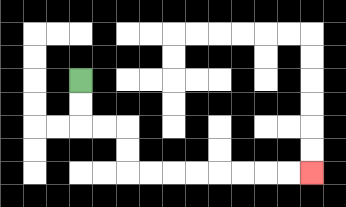{'start': '[3, 3]', 'end': '[13, 7]', 'path_directions': 'D,D,R,R,D,D,R,R,R,R,R,R,R,R', 'path_coordinates': '[[3, 3], [3, 4], [3, 5], [4, 5], [5, 5], [5, 6], [5, 7], [6, 7], [7, 7], [8, 7], [9, 7], [10, 7], [11, 7], [12, 7], [13, 7]]'}